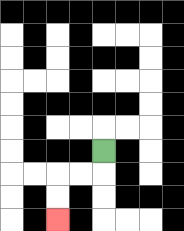{'start': '[4, 6]', 'end': '[2, 9]', 'path_directions': 'D,L,L,D,D', 'path_coordinates': '[[4, 6], [4, 7], [3, 7], [2, 7], [2, 8], [2, 9]]'}